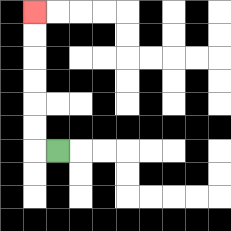{'start': '[2, 6]', 'end': '[1, 0]', 'path_directions': 'L,U,U,U,U,U,U', 'path_coordinates': '[[2, 6], [1, 6], [1, 5], [1, 4], [1, 3], [1, 2], [1, 1], [1, 0]]'}